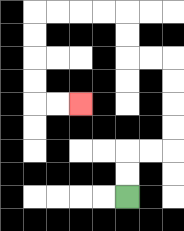{'start': '[5, 8]', 'end': '[3, 4]', 'path_directions': 'U,U,R,R,U,U,U,U,L,L,U,U,L,L,L,L,D,D,D,D,R,R', 'path_coordinates': '[[5, 8], [5, 7], [5, 6], [6, 6], [7, 6], [7, 5], [7, 4], [7, 3], [7, 2], [6, 2], [5, 2], [5, 1], [5, 0], [4, 0], [3, 0], [2, 0], [1, 0], [1, 1], [1, 2], [1, 3], [1, 4], [2, 4], [3, 4]]'}